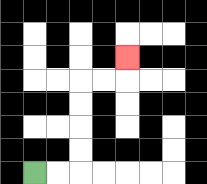{'start': '[1, 7]', 'end': '[5, 2]', 'path_directions': 'R,R,U,U,U,U,R,R,U', 'path_coordinates': '[[1, 7], [2, 7], [3, 7], [3, 6], [3, 5], [3, 4], [3, 3], [4, 3], [5, 3], [5, 2]]'}